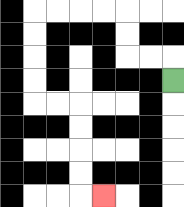{'start': '[7, 3]', 'end': '[4, 8]', 'path_directions': 'U,L,L,U,U,L,L,L,L,D,D,D,D,R,R,D,D,D,D,R', 'path_coordinates': '[[7, 3], [7, 2], [6, 2], [5, 2], [5, 1], [5, 0], [4, 0], [3, 0], [2, 0], [1, 0], [1, 1], [1, 2], [1, 3], [1, 4], [2, 4], [3, 4], [3, 5], [3, 6], [3, 7], [3, 8], [4, 8]]'}